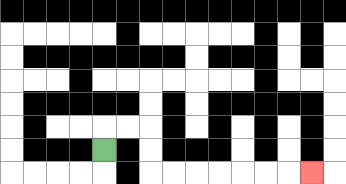{'start': '[4, 6]', 'end': '[13, 7]', 'path_directions': 'U,R,R,D,D,R,R,R,R,R,R,R', 'path_coordinates': '[[4, 6], [4, 5], [5, 5], [6, 5], [6, 6], [6, 7], [7, 7], [8, 7], [9, 7], [10, 7], [11, 7], [12, 7], [13, 7]]'}